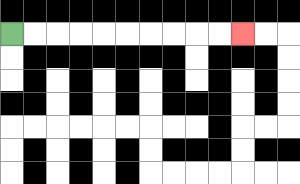{'start': '[0, 1]', 'end': '[10, 1]', 'path_directions': 'R,R,R,R,R,R,R,R,R,R', 'path_coordinates': '[[0, 1], [1, 1], [2, 1], [3, 1], [4, 1], [5, 1], [6, 1], [7, 1], [8, 1], [9, 1], [10, 1]]'}